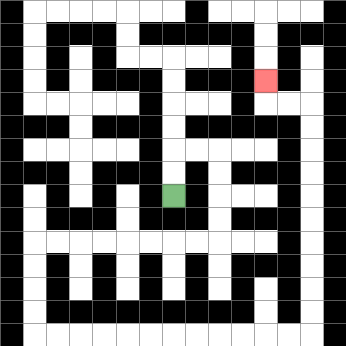{'start': '[7, 8]', 'end': '[11, 3]', 'path_directions': 'U,U,R,R,D,D,D,D,L,L,L,L,L,L,L,L,D,D,D,D,R,R,R,R,R,R,R,R,R,R,R,R,U,U,U,U,U,U,U,U,U,U,L,L,U', 'path_coordinates': '[[7, 8], [7, 7], [7, 6], [8, 6], [9, 6], [9, 7], [9, 8], [9, 9], [9, 10], [8, 10], [7, 10], [6, 10], [5, 10], [4, 10], [3, 10], [2, 10], [1, 10], [1, 11], [1, 12], [1, 13], [1, 14], [2, 14], [3, 14], [4, 14], [5, 14], [6, 14], [7, 14], [8, 14], [9, 14], [10, 14], [11, 14], [12, 14], [13, 14], [13, 13], [13, 12], [13, 11], [13, 10], [13, 9], [13, 8], [13, 7], [13, 6], [13, 5], [13, 4], [12, 4], [11, 4], [11, 3]]'}